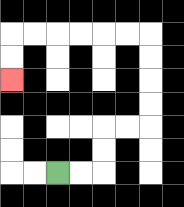{'start': '[2, 7]', 'end': '[0, 3]', 'path_directions': 'R,R,U,U,R,R,U,U,U,U,L,L,L,L,L,L,D,D', 'path_coordinates': '[[2, 7], [3, 7], [4, 7], [4, 6], [4, 5], [5, 5], [6, 5], [6, 4], [6, 3], [6, 2], [6, 1], [5, 1], [4, 1], [3, 1], [2, 1], [1, 1], [0, 1], [0, 2], [0, 3]]'}